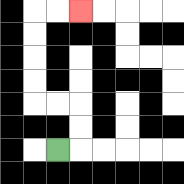{'start': '[2, 6]', 'end': '[3, 0]', 'path_directions': 'R,U,U,L,L,U,U,U,U,R,R', 'path_coordinates': '[[2, 6], [3, 6], [3, 5], [3, 4], [2, 4], [1, 4], [1, 3], [1, 2], [1, 1], [1, 0], [2, 0], [3, 0]]'}